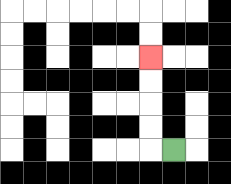{'start': '[7, 6]', 'end': '[6, 2]', 'path_directions': 'L,U,U,U,U', 'path_coordinates': '[[7, 6], [6, 6], [6, 5], [6, 4], [6, 3], [6, 2]]'}